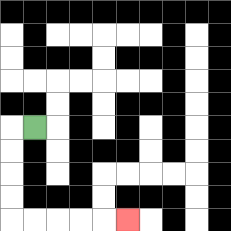{'start': '[1, 5]', 'end': '[5, 9]', 'path_directions': 'L,D,D,D,D,R,R,R,R,R', 'path_coordinates': '[[1, 5], [0, 5], [0, 6], [0, 7], [0, 8], [0, 9], [1, 9], [2, 9], [3, 9], [4, 9], [5, 9]]'}